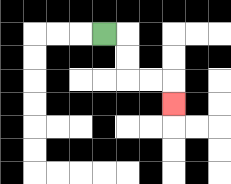{'start': '[4, 1]', 'end': '[7, 4]', 'path_directions': 'R,D,D,R,R,D', 'path_coordinates': '[[4, 1], [5, 1], [5, 2], [5, 3], [6, 3], [7, 3], [7, 4]]'}